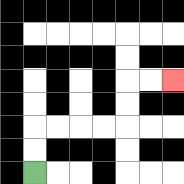{'start': '[1, 7]', 'end': '[7, 3]', 'path_directions': 'U,U,R,R,R,R,U,U,R,R', 'path_coordinates': '[[1, 7], [1, 6], [1, 5], [2, 5], [3, 5], [4, 5], [5, 5], [5, 4], [5, 3], [6, 3], [7, 3]]'}